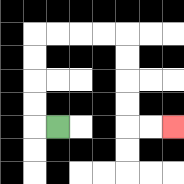{'start': '[2, 5]', 'end': '[7, 5]', 'path_directions': 'L,U,U,U,U,R,R,R,R,D,D,D,D,R,R', 'path_coordinates': '[[2, 5], [1, 5], [1, 4], [1, 3], [1, 2], [1, 1], [2, 1], [3, 1], [4, 1], [5, 1], [5, 2], [5, 3], [5, 4], [5, 5], [6, 5], [7, 5]]'}